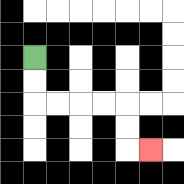{'start': '[1, 2]', 'end': '[6, 6]', 'path_directions': 'D,D,R,R,R,R,D,D,R', 'path_coordinates': '[[1, 2], [1, 3], [1, 4], [2, 4], [3, 4], [4, 4], [5, 4], [5, 5], [5, 6], [6, 6]]'}